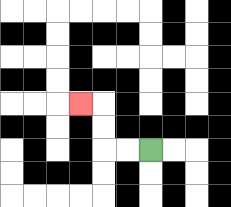{'start': '[6, 6]', 'end': '[3, 4]', 'path_directions': 'L,L,U,U,L', 'path_coordinates': '[[6, 6], [5, 6], [4, 6], [4, 5], [4, 4], [3, 4]]'}